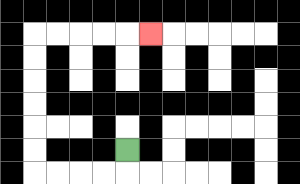{'start': '[5, 6]', 'end': '[6, 1]', 'path_directions': 'D,L,L,L,L,U,U,U,U,U,U,R,R,R,R,R', 'path_coordinates': '[[5, 6], [5, 7], [4, 7], [3, 7], [2, 7], [1, 7], [1, 6], [1, 5], [1, 4], [1, 3], [1, 2], [1, 1], [2, 1], [3, 1], [4, 1], [5, 1], [6, 1]]'}